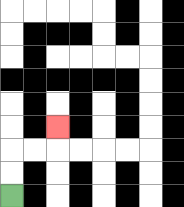{'start': '[0, 8]', 'end': '[2, 5]', 'path_directions': 'U,U,R,R,U', 'path_coordinates': '[[0, 8], [0, 7], [0, 6], [1, 6], [2, 6], [2, 5]]'}